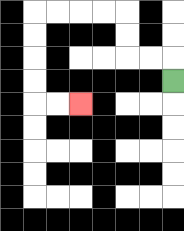{'start': '[7, 3]', 'end': '[3, 4]', 'path_directions': 'U,L,L,U,U,L,L,L,L,D,D,D,D,R,R', 'path_coordinates': '[[7, 3], [7, 2], [6, 2], [5, 2], [5, 1], [5, 0], [4, 0], [3, 0], [2, 0], [1, 0], [1, 1], [1, 2], [1, 3], [1, 4], [2, 4], [3, 4]]'}